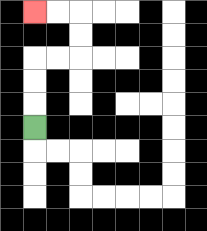{'start': '[1, 5]', 'end': '[1, 0]', 'path_directions': 'U,U,U,R,R,U,U,L,L', 'path_coordinates': '[[1, 5], [1, 4], [1, 3], [1, 2], [2, 2], [3, 2], [3, 1], [3, 0], [2, 0], [1, 0]]'}